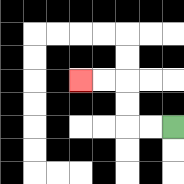{'start': '[7, 5]', 'end': '[3, 3]', 'path_directions': 'L,L,U,U,L,L', 'path_coordinates': '[[7, 5], [6, 5], [5, 5], [5, 4], [5, 3], [4, 3], [3, 3]]'}